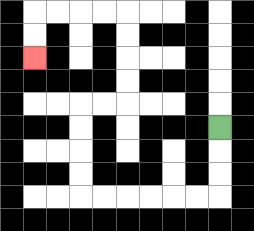{'start': '[9, 5]', 'end': '[1, 2]', 'path_directions': 'D,D,D,L,L,L,L,L,L,U,U,U,U,R,R,U,U,U,U,L,L,L,L,D,D', 'path_coordinates': '[[9, 5], [9, 6], [9, 7], [9, 8], [8, 8], [7, 8], [6, 8], [5, 8], [4, 8], [3, 8], [3, 7], [3, 6], [3, 5], [3, 4], [4, 4], [5, 4], [5, 3], [5, 2], [5, 1], [5, 0], [4, 0], [3, 0], [2, 0], [1, 0], [1, 1], [1, 2]]'}